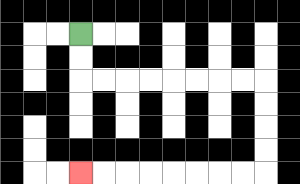{'start': '[3, 1]', 'end': '[3, 7]', 'path_directions': 'D,D,R,R,R,R,R,R,R,R,D,D,D,D,L,L,L,L,L,L,L,L', 'path_coordinates': '[[3, 1], [3, 2], [3, 3], [4, 3], [5, 3], [6, 3], [7, 3], [8, 3], [9, 3], [10, 3], [11, 3], [11, 4], [11, 5], [11, 6], [11, 7], [10, 7], [9, 7], [8, 7], [7, 7], [6, 7], [5, 7], [4, 7], [3, 7]]'}